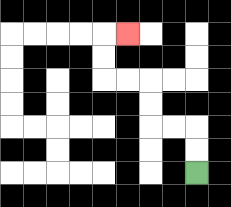{'start': '[8, 7]', 'end': '[5, 1]', 'path_directions': 'U,U,L,L,U,U,L,L,U,U,R', 'path_coordinates': '[[8, 7], [8, 6], [8, 5], [7, 5], [6, 5], [6, 4], [6, 3], [5, 3], [4, 3], [4, 2], [4, 1], [5, 1]]'}